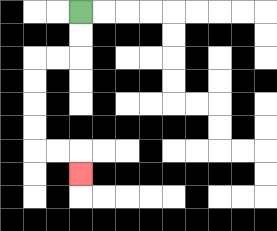{'start': '[3, 0]', 'end': '[3, 7]', 'path_directions': 'D,D,L,L,D,D,D,D,R,R,D', 'path_coordinates': '[[3, 0], [3, 1], [3, 2], [2, 2], [1, 2], [1, 3], [1, 4], [1, 5], [1, 6], [2, 6], [3, 6], [3, 7]]'}